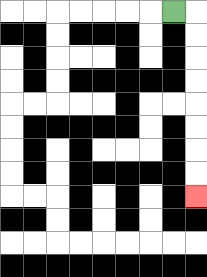{'start': '[7, 0]', 'end': '[8, 8]', 'path_directions': 'R,D,D,D,D,D,D,D,D', 'path_coordinates': '[[7, 0], [8, 0], [8, 1], [8, 2], [8, 3], [8, 4], [8, 5], [8, 6], [8, 7], [8, 8]]'}